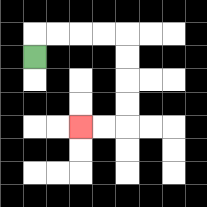{'start': '[1, 2]', 'end': '[3, 5]', 'path_directions': 'U,R,R,R,R,D,D,D,D,L,L', 'path_coordinates': '[[1, 2], [1, 1], [2, 1], [3, 1], [4, 1], [5, 1], [5, 2], [5, 3], [5, 4], [5, 5], [4, 5], [3, 5]]'}